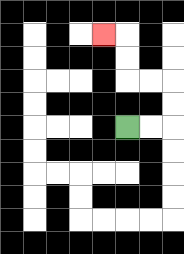{'start': '[5, 5]', 'end': '[4, 1]', 'path_directions': 'R,R,U,U,L,L,U,U,L', 'path_coordinates': '[[5, 5], [6, 5], [7, 5], [7, 4], [7, 3], [6, 3], [5, 3], [5, 2], [5, 1], [4, 1]]'}